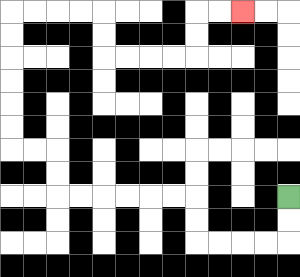{'start': '[12, 8]', 'end': '[10, 0]', 'path_directions': 'D,D,L,L,L,L,U,U,L,L,L,L,L,L,U,U,L,L,U,U,U,U,U,U,R,R,R,R,D,D,R,R,R,R,U,U,R,R', 'path_coordinates': '[[12, 8], [12, 9], [12, 10], [11, 10], [10, 10], [9, 10], [8, 10], [8, 9], [8, 8], [7, 8], [6, 8], [5, 8], [4, 8], [3, 8], [2, 8], [2, 7], [2, 6], [1, 6], [0, 6], [0, 5], [0, 4], [0, 3], [0, 2], [0, 1], [0, 0], [1, 0], [2, 0], [3, 0], [4, 0], [4, 1], [4, 2], [5, 2], [6, 2], [7, 2], [8, 2], [8, 1], [8, 0], [9, 0], [10, 0]]'}